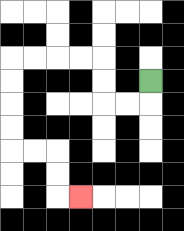{'start': '[6, 3]', 'end': '[3, 8]', 'path_directions': 'D,L,L,U,U,L,L,L,L,D,D,D,D,R,R,D,D,R', 'path_coordinates': '[[6, 3], [6, 4], [5, 4], [4, 4], [4, 3], [4, 2], [3, 2], [2, 2], [1, 2], [0, 2], [0, 3], [0, 4], [0, 5], [0, 6], [1, 6], [2, 6], [2, 7], [2, 8], [3, 8]]'}